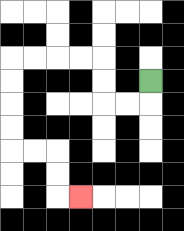{'start': '[6, 3]', 'end': '[3, 8]', 'path_directions': 'D,L,L,U,U,L,L,L,L,D,D,D,D,R,R,D,D,R', 'path_coordinates': '[[6, 3], [6, 4], [5, 4], [4, 4], [4, 3], [4, 2], [3, 2], [2, 2], [1, 2], [0, 2], [0, 3], [0, 4], [0, 5], [0, 6], [1, 6], [2, 6], [2, 7], [2, 8], [3, 8]]'}